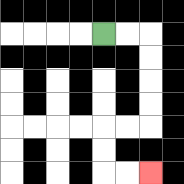{'start': '[4, 1]', 'end': '[6, 7]', 'path_directions': 'R,R,D,D,D,D,L,L,D,D,R,R', 'path_coordinates': '[[4, 1], [5, 1], [6, 1], [6, 2], [6, 3], [6, 4], [6, 5], [5, 5], [4, 5], [4, 6], [4, 7], [5, 7], [6, 7]]'}